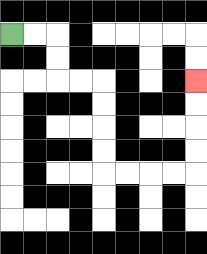{'start': '[0, 1]', 'end': '[8, 3]', 'path_directions': 'R,R,D,D,R,R,D,D,D,D,R,R,R,R,U,U,U,U', 'path_coordinates': '[[0, 1], [1, 1], [2, 1], [2, 2], [2, 3], [3, 3], [4, 3], [4, 4], [4, 5], [4, 6], [4, 7], [5, 7], [6, 7], [7, 7], [8, 7], [8, 6], [8, 5], [8, 4], [8, 3]]'}